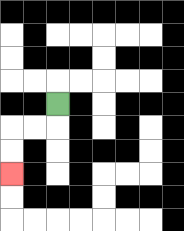{'start': '[2, 4]', 'end': '[0, 7]', 'path_directions': 'D,L,L,D,D', 'path_coordinates': '[[2, 4], [2, 5], [1, 5], [0, 5], [0, 6], [0, 7]]'}